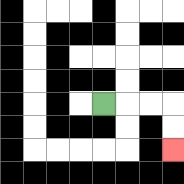{'start': '[4, 4]', 'end': '[7, 6]', 'path_directions': 'R,R,R,D,D', 'path_coordinates': '[[4, 4], [5, 4], [6, 4], [7, 4], [7, 5], [7, 6]]'}